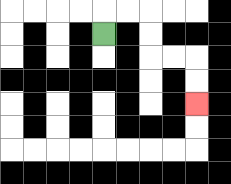{'start': '[4, 1]', 'end': '[8, 4]', 'path_directions': 'U,R,R,D,D,R,R,D,D', 'path_coordinates': '[[4, 1], [4, 0], [5, 0], [6, 0], [6, 1], [6, 2], [7, 2], [8, 2], [8, 3], [8, 4]]'}